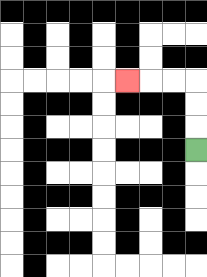{'start': '[8, 6]', 'end': '[5, 3]', 'path_directions': 'U,U,U,L,L,L', 'path_coordinates': '[[8, 6], [8, 5], [8, 4], [8, 3], [7, 3], [6, 3], [5, 3]]'}